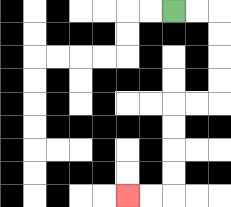{'start': '[7, 0]', 'end': '[5, 8]', 'path_directions': 'R,R,D,D,D,D,L,L,D,D,D,D,L,L', 'path_coordinates': '[[7, 0], [8, 0], [9, 0], [9, 1], [9, 2], [9, 3], [9, 4], [8, 4], [7, 4], [7, 5], [7, 6], [7, 7], [7, 8], [6, 8], [5, 8]]'}